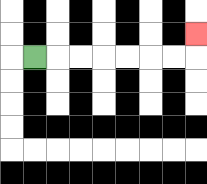{'start': '[1, 2]', 'end': '[8, 1]', 'path_directions': 'R,R,R,R,R,R,R,U', 'path_coordinates': '[[1, 2], [2, 2], [3, 2], [4, 2], [5, 2], [6, 2], [7, 2], [8, 2], [8, 1]]'}